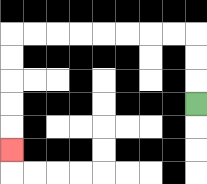{'start': '[8, 4]', 'end': '[0, 6]', 'path_directions': 'U,U,U,L,L,L,L,L,L,L,L,D,D,D,D,D', 'path_coordinates': '[[8, 4], [8, 3], [8, 2], [8, 1], [7, 1], [6, 1], [5, 1], [4, 1], [3, 1], [2, 1], [1, 1], [0, 1], [0, 2], [0, 3], [0, 4], [0, 5], [0, 6]]'}